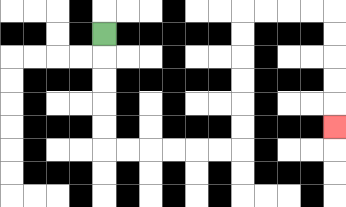{'start': '[4, 1]', 'end': '[14, 5]', 'path_directions': 'D,D,D,D,D,R,R,R,R,R,R,U,U,U,U,U,U,R,R,R,R,D,D,D,D,D', 'path_coordinates': '[[4, 1], [4, 2], [4, 3], [4, 4], [4, 5], [4, 6], [5, 6], [6, 6], [7, 6], [8, 6], [9, 6], [10, 6], [10, 5], [10, 4], [10, 3], [10, 2], [10, 1], [10, 0], [11, 0], [12, 0], [13, 0], [14, 0], [14, 1], [14, 2], [14, 3], [14, 4], [14, 5]]'}